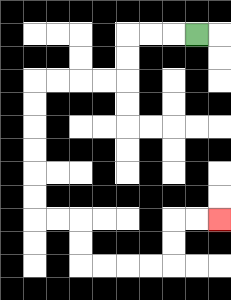{'start': '[8, 1]', 'end': '[9, 9]', 'path_directions': 'L,L,L,D,D,L,L,L,L,D,D,D,D,D,D,R,R,D,D,R,R,R,R,U,U,R,R', 'path_coordinates': '[[8, 1], [7, 1], [6, 1], [5, 1], [5, 2], [5, 3], [4, 3], [3, 3], [2, 3], [1, 3], [1, 4], [1, 5], [1, 6], [1, 7], [1, 8], [1, 9], [2, 9], [3, 9], [3, 10], [3, 11], [4, 11], [5, 11], [6, 11], [7, 11], [7, 10], [7, 9], [8, 9], [9, 9]]'}